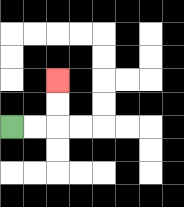{'start': '[0, 5]', 'end': '[2, 3]', 'path_directions': 'R,R,U,U', 'path_coordinates': '[[0, 5], [1, 5], [2, 5], [2, 4], [2, 3]]'}